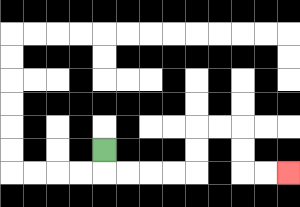{'start': '[4, 6]', 'end': '[12, 7]', 'path_directions': 'D,R,R,R,R,U,U,R,R,D,D,R,R', 'path_coordinates': '[[4, 6], [4, 7], [5, 7], [6, 7], [7, 7], [8, 7], [8, 6], [8, 5], [9, 5], [10, 5], [10, 6], [10, 7], [11, 7], [12, 7]]'}